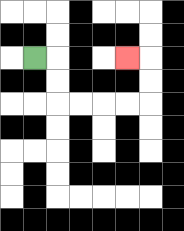{'start': '[1, 2]', 'end': '[5, 2]', 'path_directions': 'R,D,D,R,R,R,R,U,U,L', 'path_coordinates': '[[1, 2], [2, 2], [2, 3], [2, 4], [3, 4], [4, 4], [5, 4], [6, 4], [6, 3], [6, 2], [5, 2]]'}